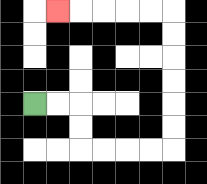{'start': '[1, 4]', 'end': '[2, 0]', 'path_directions': 'R,R,D,D,R,R,R,R,U,U,U,U,U,U,L,L,L,L,L', 'path_coordinates': '[[1, 4], [2, 4], [3, 4], [3, 5], [3, 6], [4, 6], [5, 6], [6, 6], [7, 6], [7, 5], [7, 4], [7, 3], [7, 2], [7, 1], [7, 0], [6, 0], [5, 0], [4, 0], [3, 0], [2, 0]]'}